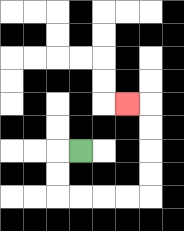{'start': '[3, 6]', 'end': '[5, 4]', 'path_directions': 'L,D,D,R,R,R,R,U,U,U,U,L', 'path_coordinates': '[[3, 6], [2, 6], [2, 7], [2, 8], [3, 8], [4, 8], [5, 8], [6, 8], [6, 7], [6, 6], [6, 5], [6, 4], [5, 4]]'}